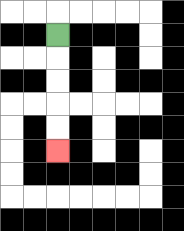{'start': '[2, 1]', 'end': '[2, 6]', 'path_directions': 'D,D,D,D,D', 'path_coordinates': '[[2, 1], [2, 2], [2, 3], [2, 4], [2, 5], [2, 6]]'}